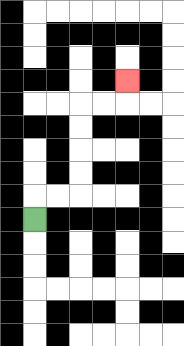{'start': '[1, 9]', 'end': '[5, 3]', 'path_directions': 'U,R,R,U,U,U,U,R,R,U', 'path_coordinates': '[[1, 9], [1, 8], [2, 8], [3, 8], [3, 7], [3, 6], [3, 5], [3, 4], [4, 4], [5, 4], [5, 3]]'}